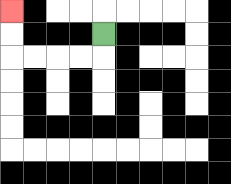{'start': '[4, 1]', 'end': '[0, 0]', 'path_directions': 'D,L,L,L,L,U,U', 'path_coordinates': '[[4, 1], [4, 2], [3, 2], [2, 2], [1, 2], [0, 2], [0, 1], [0, 0]]'}